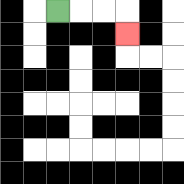{'start': '[2, 0]', 'end': '[5, 1]', 'path_directions': 'R,R,R,D', 'path_coordinates': '[[2, 0], [3, 0], [4, 0], [5, 0], [5, 1]]'}